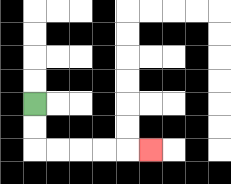{'start': '[1, 4]', 'end': '[6, 6]', 'path_directions': 'D,D,R,R,R,R,R', 'path_coordinates': '[[1, 4], [1, 5], [1, 6], [2, 6], [3, 6], [4, 6], [5, 6], [6, 6]]'}